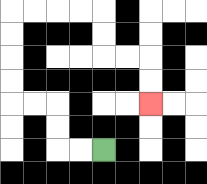{'start': '[4, 6]', 'end': '[6, 4]', 'path_directions': 'L,L,U,U,L,L,U,U,U,U,R,R,R,R,D,D,R,R,D,D', 'path_coordinates': '[[4, 6], [3, 6], [2, 6], [2, 5], [2, 4], [1, 4], [0, 4], [0, 3], [0, 2], [0, 1], [0, 0], [1, 0], [2, 0], [3, 0], [4, 0], [4, 1], [4, 2], [5, 2], [6, 2], [6, 3], [6, 4]]'}